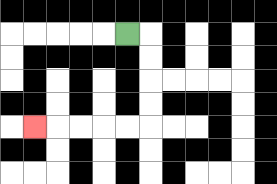{'start': '[5, 1]', 'end': '[1, 5]', 'path_directions': 'R,D,D,D,D,L,L,L,L,L', 'path_coordinates': '[[5, 1], [6, 1], [6, 2], [6, 3], [6, 4], [6, 5], [5, 5], [4, 5], [3, 5], [2, 5], [1, 5]]'}